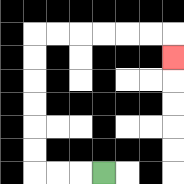{'start': '[4, 7]', 'end': '[7, 2]', 'path_directions': 'L,L,L,U,U,U,U,U,U,R,R,R,R,R,R,D', 'path_coordinates': '[[4, 7], [3, 7], [2, 7], [1, 7], [1, 6], [1, 5], [1, 4], [1, 3], [1, 2], [1, 1], [2, 1], [3, 1], [4, 1], [5, 1], [6, 1], [7, 1], [7, 2]]'}